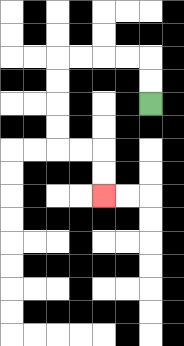{'start': '[6, 4]', 'end': '[4, 8]', 'path_directions': 'U,U,L,L,L,L,D,D,D,D,R,R,D,D', 'path_coordinates': '[[6, 4], [6, 3], [6, 2], [5, 2], [4, 2], [3, 2], [2, 2], [2, 3], [2, 4], [2, 5], [2, 6], [3, 6], [4, 6], [4, 7], [4, 8]]'}